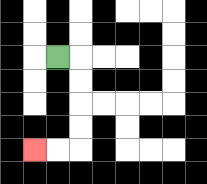{'start': '[2, 2]', 'end': '[1, 6]', 'path_directions': 'R,D,D,D,D,L,L', 'path_coordinates': '[[2, 2], [3, 2], [3, 3], [3, 4], [3, 5], [3, 6], [2, 6], [1, 6]]'}